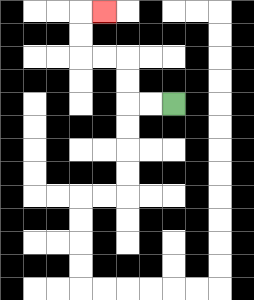{'start': '[7, 4]', 'end': '[4, 0]', 'path_directions': 'L,L,U,U,L,L,U,U,R', 'path_coordinates': '[[7, 4], [6, 4], [5, 4], [5, 3], [5, 2], [4, 2], [3, 2], [3, 1], [3, 0], [4, 0]]'}